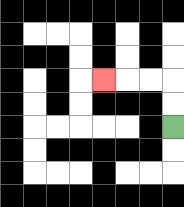{'start': '[7, 5]', 'end': '[4, 3]', 'path_directions': 'U,U,L,L,L', 'path_coordinates': '[[7, 5], [7, 4], [7, 3], [6, 3], [5, 3], [4, 3]]'}